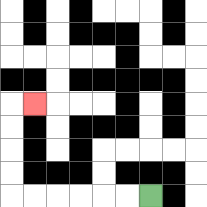{'start': '[6, 8]', 'end': '[1, 4]', 'path_directions': 'L,L,L,L,L,L,U,U,U,U,R', 'path_coordinates': '[[6, 8], [5, 8], [4, 8], [3, 8], [2, 8], [1, 8], [0, 8], [0, 7], [0, 6], [0, 5], [0, 4], [1, 4]]'}